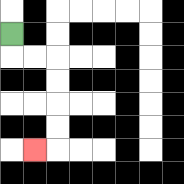{'start': '[0, 1]', 'end': '[1, 6]', 'path_directions': 'D,R,R,D,D,D,D,L', 'path_coordinates': '[[0, 1], [0, 2], [1, 2], [2, 2], [2, 3], [2, 4], [2, 5], [2, 6], [1, 6]]'}